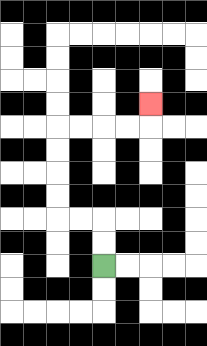{'start': '[4, 11]', 'end': '[6, 4]', 'path_directions': 'U,U,L,L,U,U,U,U,R,R,R,R,U', 'path_coordinates': '[[4, 11], [4, 10], [4, 9], [3, 9], [2, 9], [2, 8], [2, 7], [2, 6], [2, 5], [3, 5], [4, 5], [5, 5], [6, 5], [6, 4]]'}